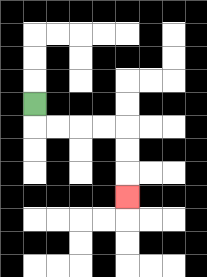{'start': '[1, 4]', 'end': '[5, 8]', 'path_directions': 'D,R,R,R,R,D,D,D', 'path_coordinates': '[[1, 4], [1, 5], [2, 5], [3, 5], [4, 5], [5, 5], [5, 6], [5, 7], [5, 8]]'}